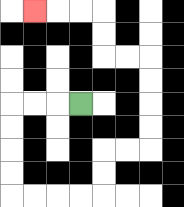{'start': '[3, 4]', 'end': '[1, 0]', 'path_directions': 'L,L,L,D,D,D,D,R,R,R,R,U,U,R,R,U,U,U,U,L,L,U,U,L,L,L', 'path_coordinates': '[[3, 4], [2, 4], [1, 4], [0, 4], [0, 5], [0, 6], [0, 7], [0, 8], [1, 8], [2, 8], [3, 8], [4, 8], [4, 7], [4, 6], [5, 6], [6, 6], [6, 5], [6, 4], [6, 3], [6, 2], [5, 2], [4, 2], [4, 1], [4, 0], [3, 0], [2, 0], [1, 0]]'}